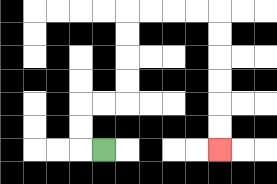{'start': '[4, 6]', 'end': '[9, 6]', 'path_directions': 'L,U,U,R,R,U,U,U,U,R,R,R,R,D,D,D,D,D,D', 'path_coordinates': '[[4, 6], [3, 6], [3, 5], [3, 4], [4, 4], [5, 4], [5, 3], [5, 2], [5, 1], [5, 0], [6, 0], [7, 0], [8, 0], [9, 0], [9, 1], [9, 2], [9, 3], [9, 4], [9, 5], [9, 6]]'}